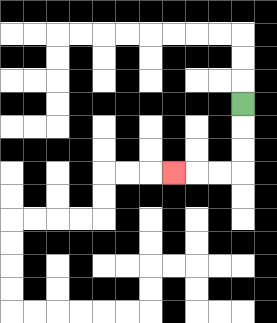{'start': '[10, 4]', 'end': '[7, 7]', 'path_directions': 'D,D,D,L,L,L', 'path_coordinates': '[[10, 4], [10, 5], [10, 6], [10, 7], [9, 7], [8, 7], [7, 7]]'}